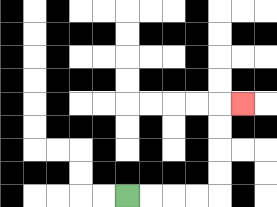{'start': '[5, 8]', 'end': '[10, 4]', 'path_directions': 'R,R,R,R,U,U,U,U,R', 'path_coordinates': '[[5, 8], [6, 8], [7, 8], [8, 8], [9, 8], [9, 7], [9, 6], [9, 5], [9, 4], [10, 4]]'}